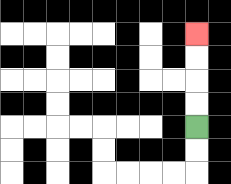{'start': '[8, 5]', 'end': '[8, 1]', 'path_directions': 'U,U,U,U', 'path_coordinates': '[[8, 5], [8, 4], [8, 3], [8, 2], [8, 1]]'}